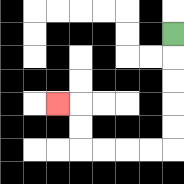{'start': '[7, 1]', 'end': '[2, 4]', 'path_directions': 'D,D,D,D,D,L,L,L,L,U,U,L', 'path_coordinates': '[[7, 1], [7, 2], [7, 3], [7, 4], [7, 5], [7, 6], [6, 6], [5, 6], [4, 6], [3, 6], [3, 5], [3, 4], [2, 4]]'}